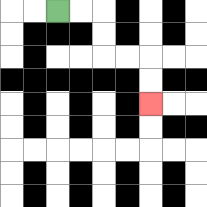{'start': '[2, 0]', 'end': '[6, 4]', 'path_directions': 'R,R,D,D,R,R,D,D', 'path_coordinates': '[[2, 0], [3, 0], [4, 0], [4, 1], [4, 2], [5, 2], [6, 2], [6, 3], [6, 4]]'}